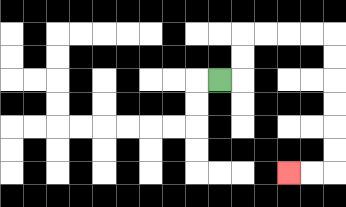{'start': '[9, 3]', 'end': '[12, 7]', 'path_directions': 'R,U,U,R,R,R,R,D,D,D,D,D,D,L,L', 'path_coordinates': '[[9, 3], [10, 3], [10, 2], [10, 1], [11, 1], [12, 1], [13, 1], [14, 1], [14, 2], [14, 3], [14, 4], [14, 5], [14, 6], [14, 7], [13, 7], [12, 7]]'}